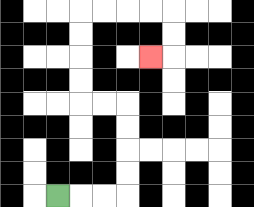{'start': '[2, 8]', 'end': '[6, 2]', 'path_directions': 'R,R,R,U,U,U,U,L,L,U,U,U,U,R,R,R,R,D,D,L', 'path_coordinates': '[[2, 8], [3, 8], [4, 8], [5, 8], [5, 7], [5, 6], [5, 5], [5, 4], [4, 4], [3, 4], [3, 3], [3, 2], [3, 1], [3, 0], [4, 0], [5, 0], [6, 0], [7, 0], [7, 1], [7, 2], [6, 2]]'}